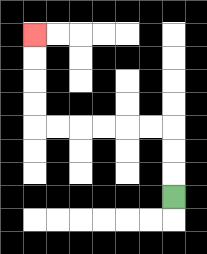{'start': '[7, 8]', 'end': '[1, 1]', 'path_directions': 'U,U,U,L,L,L,L,L,L,U,U,U,U', 'path_coordinates': '[[7, 8], [7, 7], [7, 6], [7, 5], [6, 5], [5, 5], [4, 5], [3, 5], [2, 5], [1, 5], [1, 4], [1, 3], [1, 2], [1, 1]]'}